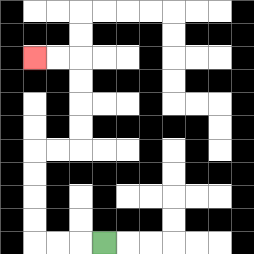{'start': '[4, 10]', 'end': '[1, 2]', 'path_directions': 'L,L,L,U,U,U,U,R,R,U,U,U,U,L,L', 'path_coordinates': '[[4, 10], [3, 10], [2, 10], [1, 10], [1, 9], [1, 8], [1, 7], [1, 6], [2, 6], [3, 6], [3, 5], [3, 4], [3, 3], [3, 2], [2, 2], [1, 2]]'}